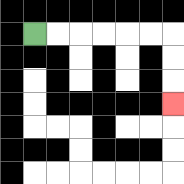{'start': '[1, 1]', 'end': '[7, 4]', 'path_directions': 'R,R,R,R,R,R,D,D,D', 'path_coordinates': '[[1, 1], [2, 1], [3, 1], [4, 1], [5, 1], [6, 1], [7, 1], [7, 2], [7, 3], [7, 4]]'}